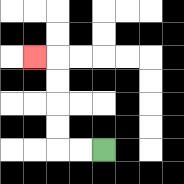{'start': '[4, 6]', 'end': '[1, 2]', 'path_directions': 'L,L,U,U,U,U,L', 'path_coordinates': '[[4, 6], [3, 6], [2, 6], [2, 5], [2, 4], [2, 3], [2, 2], [1, 2]]'}